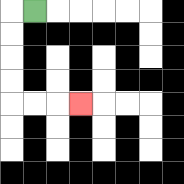{'start': '[1, 0]', 'end': '[3, 4]', 'path_directions': 'L,D,D,D,D,R,R,R', 'path_coordinates': '[[1, 0], [0, 0], [0, 1], [0, 2], [0, 3], [0, 4], [1, 4], [2, 4], [3, 4]]'}